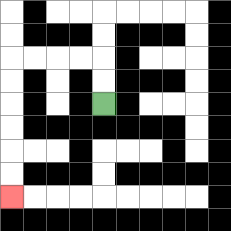{'start': '[4, 4]', 'end': '[0, 8]', 'path_directions': 'U,U,L,L,L,L,D,D,D,D,D,D', 'path_coordinates': '[[4, 4], [4, 3], [4, 2], [3, 2], [2, 2], [1, 2], [0, 2], [0, 3], [0, 4], [0, 5], [0, 6], [0, 7], [0, 8]]'}